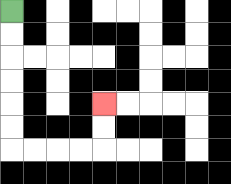{'start': '[0, 0]', 'end': '[4, 4]', 'path_directions': 'D,D,D,D,D,D,R,R,R,R,U,U', 'path_coordinates': '[[0, 0], [0, 1], [0, 2], [0, 3], [0, 4], [0, 5], [0, 6], [1, 6], [2, 6], [3, 6], [4, 6], [4, 5], [4, 4]]'}